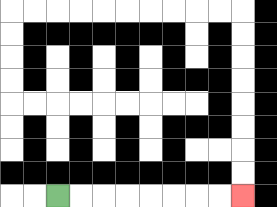{'start': '[2, 8]', 'end': '[10, 8]', 'path_directions': 'R,R,R,R,R,R,R,R', 'path_coordinates': '[[2, 8], [3, 8], [4, 8], [5, 8], [6, 8], [7, 8], [8, 8], [9, 8], [10, 8]]'}